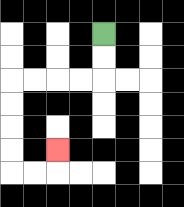{'start': '[4, 1]', 'end': '[2, 6]', 'path_directions': 'D,D,L,L,L,L,D,D,D,D,R,R,U', 'path_coordinates': '[[4, 1], [4, 2], [4, 3], [3, 3], [2, 3], [1, 3], [0, 3], [0, 4], [0, 5], [0, 6], [0, 7], [1, 7], [2, 7], [2, 6]]'}